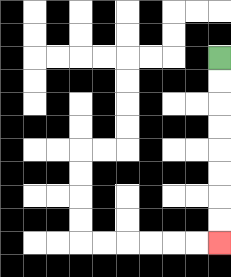{'start': '[9, 2]', 'end': '[9, 10]', 'path_directions': 'D,D,D,D,D,D,D,D', 'path_coordinates': '[[9, 2], [9, 3], [9, 4], [9, 5], [9, 6], [9, 7], [9, 8], [9, 9], [9, 10]]'}